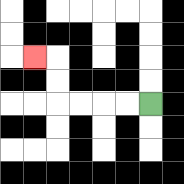{'start': '[6, 4]', 'end': '[1, 2]', 'path_directions': 'L,L,L,L,U,U,L', 'path_coordinates': '[[6, 4], [5, 4], [4, 4], [3, 4], [2, 4], [2, 3], [2, 2], [1, 2]]'}